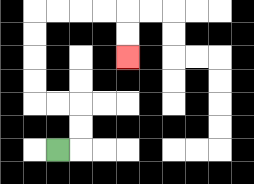{'start': '[2, 6]', 'end': '[5, 2]', 'path_directions': 'R,U,U,L,L,U,U,U,U,R,R,R,R,D,D', 'path_coordinates': '[[2, 6], [3, 6], [3, 5], [3, 4], [2, 4], [1, 4], [1, 3], [1, 2], [1, 1], [1, 0], [2, 0], [3, 0], [4, 0], [5, 0], [5, 1], [5, 2]]'}